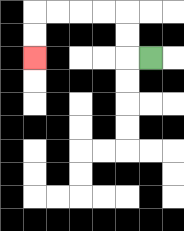{'start': '[6, 2]', 'end': '[1, 2]', 'path_directions': 'L,U,U,L,L,L,L,D,D', 'path_coordinates': '[[6, 2], [5, 2], [5, 1], [5, 0], [4, 0], [3, 0], [2, 0], [1, 0], [1, 1], [1, 2]]'}